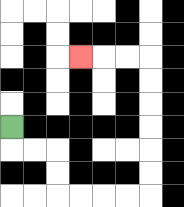{'start': '[0, 5]', 'end': '[3, 2]', 'path_directions': 'D,R,R,D,D,R,R,R,R,U,U,U,U,U,U,L,L,L', 'path_coordinates': '[[0, 5], [0, 6], [1, 6], [2, 6], [2, 7], [2, 8], [3, 8], [4, 8], [5, 8], [6, 8], [6, 7], [6, 6], [6, 5], [6, 4], [6, 3], [6, 2], [5, 2], [4, 2], [3, 2]]'}